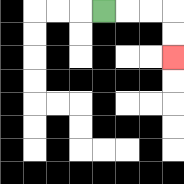{'start': '[4, 0]', 'end': '[7, 2]', 'path_directions': 'R,R,R,D,D', 'path_coordinates': '[[4, 0], [5, 0], [6, 0], [7, 0], [7, 1], [7, 2]]'}